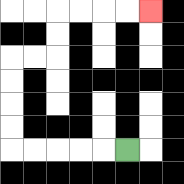{'start': '[5, 6]', 'end': '[6, 0]', 'path_directions': 'L,L,L,L,L,U,U,U,U,R,R,U,U,R,R,R,R', 'path_coordinates': '[[5, 6], [4, 6], [3, 6], [2, 6], [1, 6], [0, 6], [0, 5], [0, 4], [0, 3], [0, 2], [1, 2], [2, 2], [2, 1], [2, 0], [3, 0], [4, 0], [5, 0], [6, 0]]'}